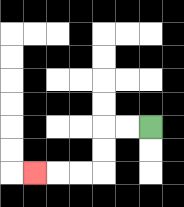{'start': '[6, 5]', 'end': '[1, 7]', 'path_directions': 'L,L,D,D,L,L,L', 'path_coordinates': '[[6, 5], [5, 5], [4, 5], [4, 6], [4, 7], [3, 7], [2, 7], [1, 7]]'}